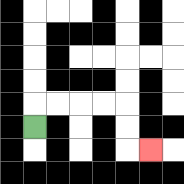{'start': '[1, 5]', 'end': '[6, 6]', 'path_directions': 'U,R,R,R,R,D,D,R', 'path_coordinates': '[[1, 5], [1, 4], [2, 4], [3, 4], [4, 4], [5, 4], [5, 5], [5, 6], [6, 6]]'}